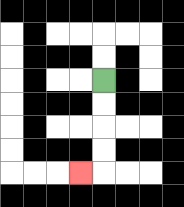{'start': '[4, 3]', 'end': '[3, 7]', 'path_directions': 'D,D,D,D,L', 'path_coordinates': '[[4, 3], [4, 4], [4, 5], [4, 6], [4, 7], [3, 7]]'}